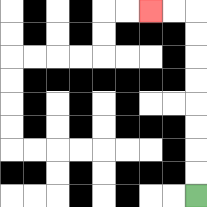{'start': '[8, 8]', 'end': '[6, 0]', 'path_directions': 'U,U,U,U,U,U,U,U,L,L', 'path_coordinates': '[[8, 8], [8, 7], [8, 6], [8, 5], [8, 4], [8, 3], [8, 2], [8, 1], [8, 0], [7, 0], [6, 0]]'}